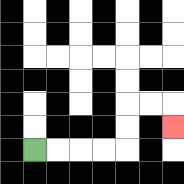{'start': '[1, 6]', 'end': '[7, 5]', 'path_directions': 'R,R,R,R,U,U,R,R,D', 'path_coordinates': '[[1, 6], [2, 6], [3, 6], [4, 6], [5, 6], [5, 5], [5, 4], [6, 4], [7, 4], [7, 5]]'}